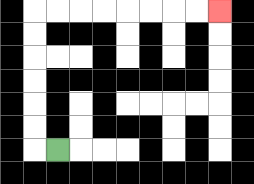{'start': '[2, 6]', 'end': '[9, 0]', 'path_directions': 'L,U,U,U,U,U,U,R,R,R,R,R,R,R,R', 'path_coordinates': '[[2, 6], [1, 6], [1, 5], [1, 4], [1, 3], [1, 2], [1, 1], [1, 0], [2, 0], [3, 0], [4, 0], [5, 0], [6, 0], [7, 0], [8, 0], [9, 0]]'}